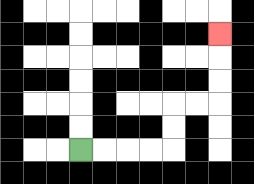{'start': '[3, 6]', 'end': '[9, 1]', 'path_directions': 'R,R,R,R,U,U,R,R,U,U,U', 'path_coordinates': '[[3, 6], [4, 6], [5, 6], [6, 6], [7, 6], [7, 5], [7, 4], [8, 4], [9, 4], [9, 3], [9, 2], [9, 1]]'}